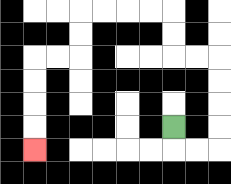{'start': '[7, 5]', 'end': '[1, 6]', 'path_directions': 'D,R,R,U,U,U,U,L,L,U,U,L,L,L,L,D,D,L,L,D,D,D,D', 'path_coordinates': '[[7, 5], [7, 6], [8, 6], [9, 6], [9, 5], [9, 4], [9, 3], [9, 2], [8, 2], [7, 2], [7, 1], [7, 0], [6, 0], [5, 0], [4, 0], [3, 0], [3, 1], [3, 2], [2, 2], [1, 2], [1, 3], [1, 4], [1, 5], [1, 6]]'}